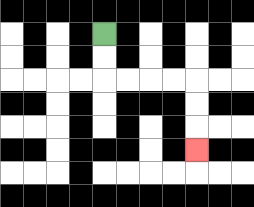{'start': '[4, 1]', 'end': '[8, 6]', 'path_directions': 'D,D,R,R,R,R,D,D,D', 'path_coordinates': '[[4, 1], [4, 2], [4, 3], [5, 3], [6, 3], [7, 3], [8, 3], [8, 4], [8, 5], [8, 6]]'}